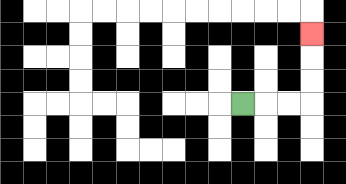{'start': '[10, 4]', 'end': '[13, 1]', 'path_directions': 'R,R,R,U,U,U', 'path_coordinates': '[[10, 4], [11, 4], [12, 4], [13, 4], [13, 3], [13, 2], [13, 1]]'}